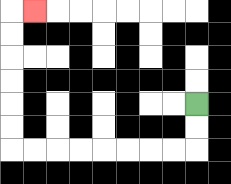{'start': '[8, 4]', 'end': '[1, 0]', 'path_directions': 'D,D,L,L,L,L,L,L,L,L,U,U,U,U,U,U,R', 'path_coordinates': '[[8, 4], [8, 5], [8, 6], [7, 6], [6, 6], [5, 6], [4, 6], [3, 6], [2, 6], [1, 6], [0, 6], [0, 5], [0, 4], [0, 3], [0, 2], [0, 1], [0, 0], [1, 0]]'}